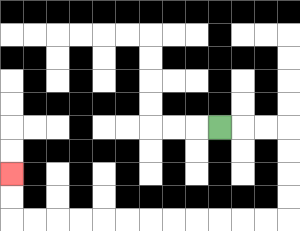{'start': '[9, 5]', 'end': '[0, 7]', 'path_directions': 'R,R,R,D,D,D,D,L,L,L,L,L,L,L,L,L,L,L,L,U,U', 'path_coordinates': '[[9, 5], [10, 5], [11, 5], [12, 5], [12, 6], [12, 7], [12, 8], [12, 9], [11, 9], [10, 9], [9, 9], [8, 9], [7, 9], [6, 9], [5, 9], [4, 9], [3, 9], [2, 9], [1, 9], [0, 9], [0, 8], [0, 7]]'}